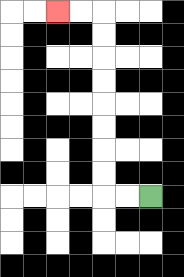{'start': '[6, 8]', 'end': '[2, 0]', 'path_directions': 'L,L,U,U,U,U,U,U,U,U,L,L', 'path_coordinates': '[[6, 8], [5, 8], [4, 8], [4, 7], [4, 6], [4, 5], [4, 4], [4, 3], [4, 2], [4, 1], [4, 0], [3, 0], [2, 0]]'}